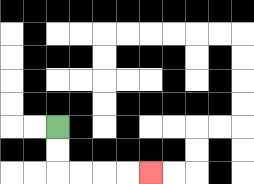{'start': '[2, 5]', 'end': '[6, 7]', 'path_directions': 'D,D,R,R,R,R', 'path_coordinates': '[[2, 5], [2, 6], [2, 7], [3, 7], [4, 7], [5, 7], [6, 7]]'}